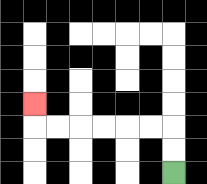{'start': '[7, 7]', 'end': '[1, 4]', 'path_directions': 'U,U,L,L,L,L,L,L,U', 'path_coordinates': '[[7, 7], [7, 6], [7, 5], [6, 5], [5, 5], [4, 5], [3, 5], [2, 5], [1, 5], [1, 4]]'}